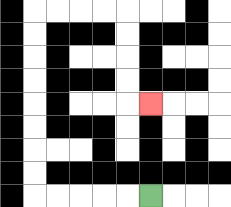{'start': '[6, 8]', 'end': '[6, 4]', 'path_directions': 'L,L,L,L,L,U,U,U,U,U,U,U,U,R,R,R,R,D,D,D,D,R', 'path_coordinates': '[[6, 8], [5, 8], [4, 8], [3, 8], [2, 8], [1, 8], [1, 7], [1, 6], [1, 5], [1, 4], [1, 3], [1, 2], [1, 1], [1, 0], [2, 0], [3, 0], [4, 0], [5, 0], [5, 1], [5, 2], [5, 3], [5, 4], [6, 4]]'}